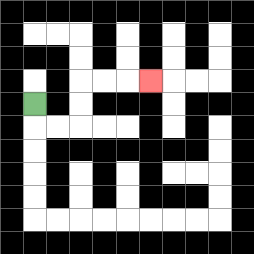{'start': '[1, 4]', 'end': '[6, 3]', 'path_directions': 'D,R,R,U,U,R,R,R', 'path_coordinates': '[[1, 4], [1, 5], [2, 5], [3, 5], [3, 4], [3, 3], [4, 3], [5, 3], [6, 3]]'}